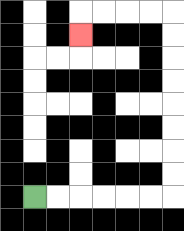{'start': '[1, 8]', 'end': '[3, 1]', 'path_directions': 'R,R,R,R,R,R,U,U,U,U,U,U,U,U,L,L,L,L,D', 'path_coordinates': '[[1, 8], [2, 8], [3, 8], [4, 8], [5, 8], [6, 8], [7, 8], [7, 7], [7, 6], [7, 5], [7, 4], [7, 3], [7, 2], [7, 1], [7, 0], [6, 0], [5, 0], [4, 0], [3, 0], [3, 1]]'}